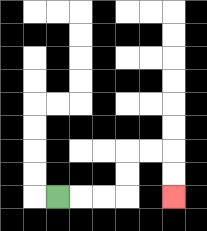{'start': '[2, 8]', 'end': '[7, 8]', 'path_directions': 'R,R,R,U,U,R,R,D,D', 'path_coordinates': '[[2, 8], [3, 8], [4, 8], [5, 8], [5, 7], [5, 6], [6, 6], [7, 6], [7, 7], [7, 8]]'}